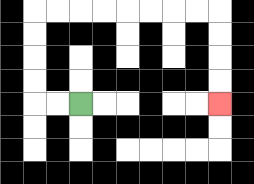{'start': '[3, 4]', 'end': '[9, 4]', 'path_directions': 'L,L,U,U,U,U,R,R,R,R,R,R,R,R,D,D,D,D', 'path_coordinates': '[[3, 4], [2, 4], [1, 4], [1, 3], [1, 2], [1, 1], [1, 0], [2, 0], [3, 0], [4, 0], [5, 0], [6, 0], [7, 0], [8, 0], [9, 0], [9, 1], [9, 2], [9, 3], [9, 4]]'}